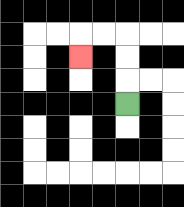{'start': '[5, 4]', 'end': '[3, 2]', 'path_directions': 'U,U,U,L,L,D', 'path_coordinates': '[[5, 4], [5, 3], [5, 2], [5, 1], [4, 1], [3, 1], [3, 2]]'}